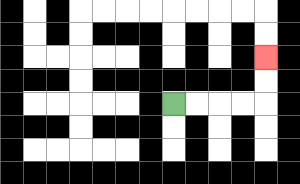{'start': '[7, 4]', 'end': '[11, 2]', 'path_directions': 'R,R,R,R,U,U', 'path_coordinates': '[[7, 4], [8, 4], [9, 4], [10, 4], [11, 4], [11, 3], [11, 2]]'}